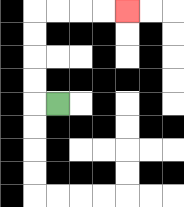{'start': '[2, 4]', 'end': '[5, 0]', 'path_directions': 'L,U,U,U,U,R,R,R,R', 'path_coordinates': '[[2, 4], [1, 4], [1, 3], [1, 2], [1, 1], [1, 0], [2, 0], [3, 0], [4, 0], [5, 0]]'}